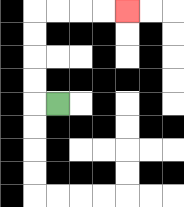{'start': '[2, 4]', 'end': '[5, 0]', 'path_directions': 'L,U,U,U,U,R,R,R,R', 'path_coordinates': '[[2, 4], [1, 4], [1, 3], [1, 2], [1, 1], [1, 0], [2, 0], [3, 0], [4, 0], [5, 0]]'}